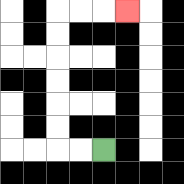{'start': '[4, 6]', 'end': '[5, 0]', 'path_directions': 'L,L,U,U,U,U,U,U,R,R,R', 'path_coordinates': '[[4, 6], [3, 6], [2, 6], [2, 5], [2, 4], [2, 3], [2, 2], [2, 1], [2, 0], [3, 0], [4, 0], [5, 0]]'}